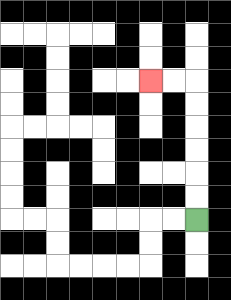{'start': '[8, 9]', 'end': '[6, 3]', 'path_directions': 'U,U,U,U,U,U,L,L', 'path_coordinates': '[[8, 9], [8, 8], [8, 7], [8, 6], [8, 5], [8, 4], [8, 3], [7, 3], [6, 3]]'}